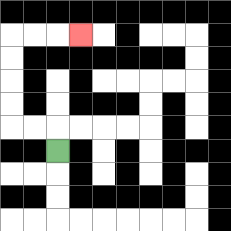{'start': '[2, 6]', 'end': '[3, 1]', 'path_directions': 'U,L,L,U,U,U,U,R,R,R', 'path_coordinates': '[[2, 6], [2, 5], [1, 5], [0, 5], [0, 4], [0, 3], [0, 2], [0, 1], [1, 1], [2, 1], [3, 1]]'}